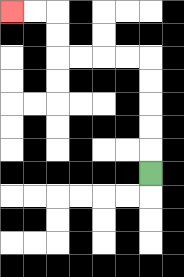{'start': '[6, 7]', 'end': '[0, 0]', 'path_directions': 'U,U,U,U,U,L,L,L,L,U,U,L,L', 'path_coordinates': '[[6, 7], [6, 6], [6, 5], [6, 4], [6, 3], [6, 2], [5, 2], [4, 2], [3, 2], [2, 2], [2, 1], [2, 0], [1, 0], [0, 0]]'}